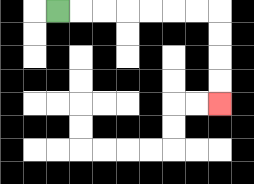{'start': '[2, 0]', 'end': '[9, 4]', 'path_directions': 'R,R,R,R,R,R,R,D,D,D,D', 'path_coordinates': '[[2, 0], [3, 0], [4, 0], [5, 0], [6, 0], [7, 0], [8, 0], [9, 0], [9, 1], [9, 2], [9, 3], [9, 4]]'}